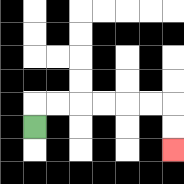{'start': '[1, 5]', 'end': '[7, 6]', 'path_directions': 'U,R,R,R,R,R,R,D,D', 'path_coordinates': '[[1, 5], [1, 4], [2, 4], [3, 4], [4, 4], [5, 4], [6, 4], [7, 4], [7, 5], [7, 6]]'}